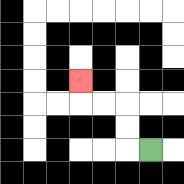{'start': '[6, 6]', 'end': '[3, 3]', 'path_directions': 'L,U,U,L,L,U', 'path_coordinates': '[[6, 6], [5, 6], [5, 5], [5, 4], [4, 4], [3, 4], [3, 3]]'}